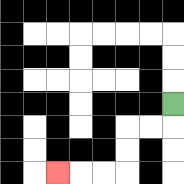{'start': '[7, 4]', 'end': '[2, 7]', 'path_directions': 'D,L,L,D,D,L,L,L', 'path_coordinates': '[[7, 4], [7, 5], [6, 5], [5, 5], [5, 6], [5, 7], [4, 7], [3, 7], [2, 7]]'}